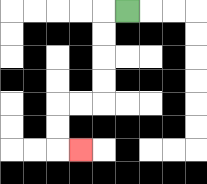{'start': '[5, 0]', 'end': '[3, 6]', 'path_directions': 'L,D,D,D,D,L,L,D,D,R', 'path_coordinates': '[[5, 0], [4, 0], [4, 1], [4, 2], [4, 3], [4, 4], [3, 4], [2, 4], [2, 5], [2, 6], [3, 6]]'}